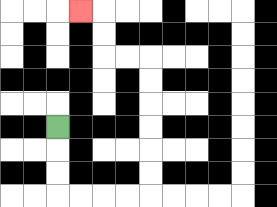{'start': '[2, 5]', 'end': '[3, 0]', 'path_directions': 'D,D,D,R,R,R,R,U,U,U,U,U,U,L,L,U,U,L', 'path_coordinates': '[[2, 5], [2, 6], [2, 7], [2, 8], [3, 8], [4, 8], [5, 8], [6, 8], [6, 7], [6, 6], [6, 5], [6, 4], [6, 3], [6, 2], [5, 2], [4, 2], [4, 1], [4, 0], [3, 0]]'}